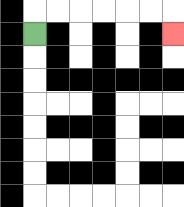{'start': '[1, 1]', 'end': '[7, 1]', 'path_directions': 'U,R,R,R,R,R,R,D', 'path_coordinates': '[[1, 1], [1, 0], [2, 0], [3, 0], [4, 0], [5, 0], [6, 0], [7, 0], [7, 1]]'}